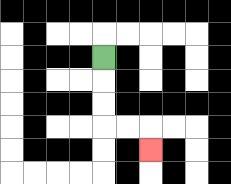{'start': '[4, 2]', 'end': '[6, 6]', 'path_directions': 'D,D,D,R,R,D', 'path_coordinates': '[[4, 2], [4, 3], [4, 4], [4, 5], [5, 5], [6, 5], [6, 6]]'}